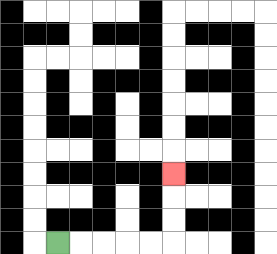{'start': '[2, 10]', 'end': '[7, 7]', 'path_directions': 'R,R,R,R,R,U,U,U', 'path_coordinates': '[[2, 10], [3, 10], [4, 10], [5, 10], [6, 10], [7, 10], [7, 9], [7, 8], [7, 7]]'}